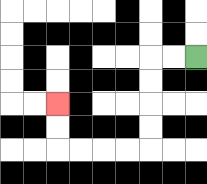{'start': '[8, 2]', 'end': '[2, 4]', 'path_directions': 'L,L,D,D,D,D,L,L,L,L,U,U', 'path_coordinates': '[[8, 2], [7, 2], [6, 2], [6, 3], [6, 4], [6, 5], [6, 6], [5, 6], [4, 6], [3, 6], [2, 6], [2, 5], [2, 4]]'}